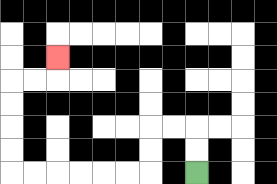{'start': '[8, 7]', 'end': '[2, 2]', 'path_directions': 'U,U,L,L,D,D,L,L,L,L,L,L,U,U,U,U,R,R,U', 'path_coordinates': '[[8, 7], [8, 6], [8, 5], [7, 5], [6, 5], [6, 6], [6, 7], [5, 7], [4, 7], [3, 7], [2, 7], [1, 7], [0, 7], [0, 6], [0, 5], [0, 4], [0, 3], [1, 3], [2, 3], [2, 2]]'}